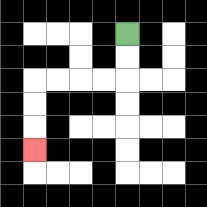{'start': '[5, 1]', 'end': '[1, 6]', 'path_directions': 'D,D,L,L,L,L,D,D,D', 'path_coordinates': '[[5, 1], [5, 2], [5, 3], [4, 3], [3, 3], [2, 3], [1, 3], [1, 4], [1, 5], [1, 6]]'}